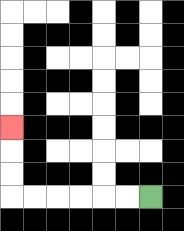{'start': '[6, 8]', 'end': '[0, 5]', 'path_directions': 'L,L,L,L,L,L,U,U,U', 'path_coordinates': '[[6, 8], [5, 8], [4, 8], [3, 8], [2, 8], [1, 8], [0, 8], [0, 7], [0, 6], [0, 5]]'}